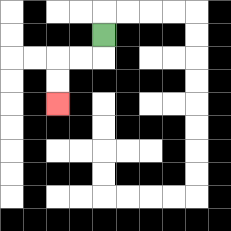{'start': '[4, 1]', 'end': '[2, 4]', 'path_directions': 'D,L,L,D,D', 'path_coordinates': '[[4, 1], [4, 2], [3, 2], [2, 2], [2, 3], [2, 4]]'}